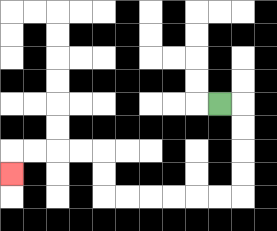{'start': '[9, 4]', 'end': '[0, 7]', 'path_directions': 'R,D,D,D,D,L,L,L,L,L,L,U,U,L,L,L,L,D', 'path_coordinates': '[[9, 4], [10, 4], [10, 5], [10, 6], [10, 7], [10, 8], [9, 8], [8, 8], [7, 8], [6, 8], [5, 8], [4, 8], [4, 7], [4, 6], [3, 6], [2, 6], [1, 6], [0, 6], [0, 7]]'}